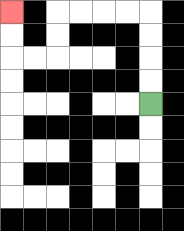{'start': '[6, 4]', 'end': '[0, 0]', 'path_directions': 'U,U,U,U,L,L,L,L,D,D,L,L,U,U', 'path_coordinates': '[[6, 4], [6, 3], [6, 2], [6, 1], [6, 0], [5, 0], [4, 0], [3, 0], [2, 0], [2, 1], [2, 2], [1, 2], [0, 2], [0, 1], [0, 0]]'}